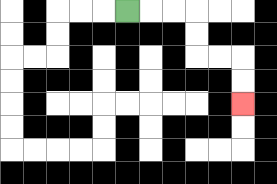{'start': '[5, 0]', 'end': '[10, 4]', 'path_directions': 'R,R,R,D,D,R,R,D,D', 'path_coordinates': '[[5, 0], [6, 0], [7, 0], [8, 0], [8, 1], [8, 2], [9, 2], [10, 2], [10, 3], [10, 4]]'}